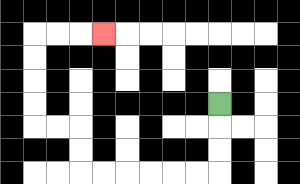{'start': '[9, 4]', 'end': '[4, 1]', 'path_directions': 'D,D,D,L,L,L,L,L,L,U,U,L,L,U,U,U,U,R,R,R', 'path_coordinates': '[[9, 4], [9, 5], [9, 6], [9, 7], [8, 7], [7, 7], [6, 7], [5, 7], [4, 7], [3, 7], [3, 6], [3, 5], [2, 5], [1, 5], [1, 4], [1, 3], [1, 2], [1, 1], [2, 1], [3, 1], [4, 1]]'}